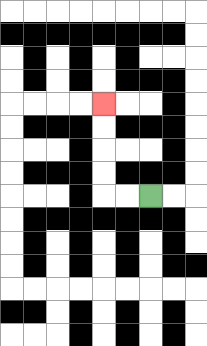{'start': '[6, 8]', 'end': '[4, 4]', 'path_directions': 'L,L,U,U,U,U', 'path_coordinates': '[[6, 8], [5, 8], [4, 8], [4, 7], [4, 6], [4, 5], [4, 4]]'}